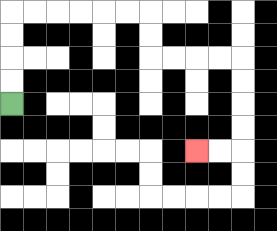{'start': '[0, 4]', 'end': '[8, 6]', 'path_directions': 'U,U,U,U,R,R,R,R,R,R,D,D,R,R,R,R,D,D,D,D,L,L', 'path_coordinates': '[[0, 4], [0, 3], [0, 2], [0, 1], [0, 0], [1, 0], [2, 0], [3, 0], [4, 0], [5, 0], [6, 0], [6, 1], [6, 2], [7, 2], [8, 2], [9, 2], [10, 2], [10, 3], [10, 4], [10, 5], [10, 6], [9, 6], [8, 6]]'}